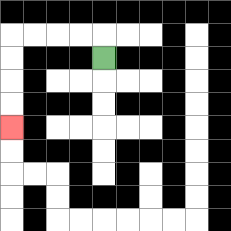{'start': '[4, 2]', 'end': '[0, 5]', 'path_directions': 'U,L,L,L,L,D,D,D,D', 'path_coordinates': '[[4, 2], [4, 1], [3, 1], [2, 1], [1, 1], [0, 1], [0, 2], [0, 3], [0, 4], [0, 5]]'}